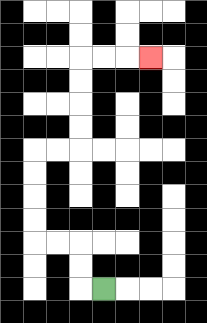{'start': '[4, 12]', 'end': '[6, 2]', 'path_directions': 'L,U,U,L,L,U,U,U,U,R,R,U,U,U,U,R,R,R', 'path_coordinates': '[[4, 12], [3, 12], [3, 11], [3, 10], [2, 10], [1, 10], [1, 9], [1, 8], [1, 7], [1, 6], [2, 6], [3, 6], [3, 5], [3, 4], [3, 3], [3, 2], [4, 2], [5, 2], [6, 2]]'}